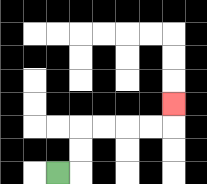{'start': '[2, 7]', 'end': '[7, 4]', 'path_directions': 'R,U,U,R,R,R,R,U', 'path_coordinates': '[[2, 7], [3, 7], [3, 6], [3, 5], [4, 5], [5, 5], [6, 5], [7, 5], [7, 4]]'}